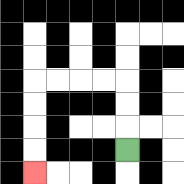{'start': '[5, 6]', 'end': '[1, 7]', 'path_directions': 'U,U,U,L,L,L,L,D,D,D,D', 'path_coordinates': '[[5, 6], [5, 5], [5, 4], [5, 3], [4, 3], [3, 3], [2, 3], [1, 3], [1, 4], [1, 5], [1, 6], [1, 7]]'}